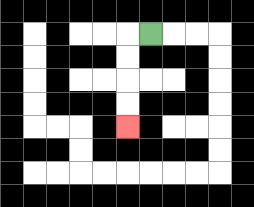{'start': '[6, 1]', 'end': '[5, 5]', 'path_directions': 'L,D,D,D,D', 'path_coordinates': '[[6, 1], [5, 1], [5, 2], [5, 3], [5, 4], [5, 5]]'}